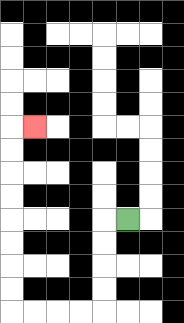{'start': '[5, 9]', 'end': '[1, 5]', 'path_directions': 'L,D,D,D,D,L,L,L,L,U,U,U,U,U,U,U,U,R', 'path_coordinates': '[[5, 9], [4, 9], [4, 10], [4, 11], [4, 12], [4, 13], [3, 13], [2, 13], [1, 13], [0, 13], [0, 12], [0, 11], [0, 10], [0, 9], [0, 8], [0, 7], [0, 6], [0, 5], [1, 5]]'}